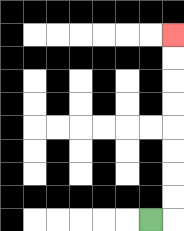{'start': '[6, 9]', 'end': '[7, 1]', 'path_directions': 'R,U,U,U,U,U,U,U,U', 'path_coordinates': '[[6, 9], [7, 9], [7, 8], [7, 7], [7, 6], [7, 5], [7, 4], [7, 3], [7, 2], [7, 1]]'}